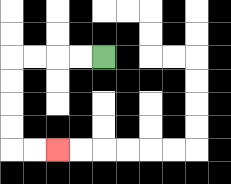{'start': '[4, 2]', 'end': '[2, 6]', 'path_directions': 'L,L,L,L,D,D,D,D,R,R', 'path_coordinates': '[[4, 2], [3, 2], [2, 2], [1, 2], [0, 2], [0, 3], [0, 4], [0, 5], [0, 6], [1, 6], [2, 6]]'}